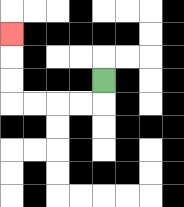{'start': '[4, 3]', 'end': '[0, 1]', 'path_directions': 'D,L,L,L,L,U,U,U', 'path_coordinates': '[[4, 3], [4, 4], [3, 4], [2, 4], [1, 4], [0, 4], [0, 3], [0, 2], [0, 1]]'}